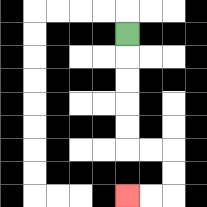{'start': '[5, 1]', 'end': '[5, 8]', 'path_directions': 'D,D,D,D,D,R,R,D,D,L,L', 'path_coordinates': '[[5, 1], [5, 2], [5, 3], [5, 4], [5, 5], [5, 6], [6, 6], [7, 6], [7, 7], [7, 8], [6, 8], [5, 8]]'}